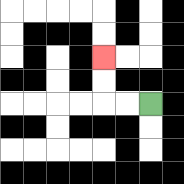{'start': '[6, 4]', 'end': '[4, 2]', 'path_directions': 'L,L,U,U', 'path_coordinates': '[[6, 4], [5, 4], [4, 4], [4, 3], [4, 2]]'}